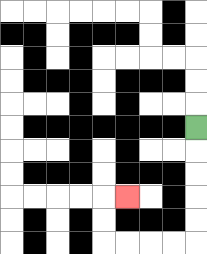{'start': '[8, 5]', 'end': '[5, 8]', 'path_directions': 'D,D,D,D,D,L,L,L,L,U,U,R', 'path_coordinates': '[[8, 5], [8, 6], [8, 7], [8, 8], [8, 9], [8, 10], [7, 10], [6, 10], [5, 10], [4, 10], [4, 9], [4, 8], [5, 8]]'}